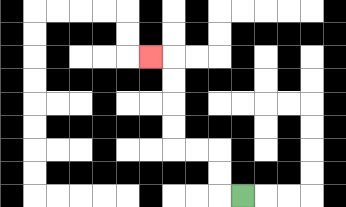{'start': '[10, 8]', 'end': '[6, 2]', 'path_directions': 'L,U,U,L,L,U,U,U,U,L', 'path_coordinates': '[[10, 8], [9, 8], [9, 7], [9, 6], [8, 6], [7, 6], [7, 5], [7, 4], [7, 3], [7, 2], [6, 2]]'}